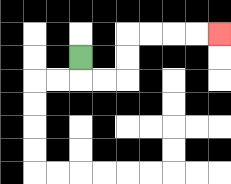{'start': '[3, 2]', 'end': '[9, 1]', 'path_directions': 'D,R,R,U,U,R,R,R,R', 'path_coordinates': '[[3, 2], [3, 3], [4, 3], [5, 3], [5, 2], [5, 1], [6, 1], [7, 1], [8, 1], [9, 1]]'}